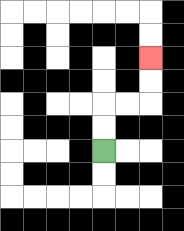{'start': '[4, 6]', 'end': '[6, 2]', 'path_directions': 'U,U,R,R,U,U', 'path_coordinates': '[[4, 6], [4, 5], [4, 4], [5, 4], [6, 4], [6, 3], [6, 2]]'}